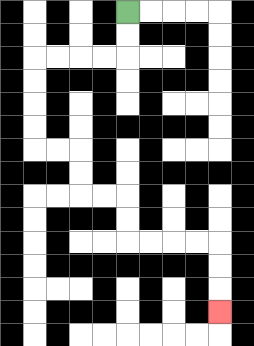{'start': '[5, 0]', 'end': '[9, 13]', 'path_directions': 'D,D,L,L,L,L,D,D,D,D,R,R,D,D,R,R,D,D,R,R,R,R,D,D,D', 'path_coordinates': '[[5, 0], [5, 1], [5, 2], [4, 2], [3, 2], [2, 2], [1, 2], [1, 3], [1, 4], [1, 5], [1, 6], [2, 6], [3, 6], [3, 7], [3, 8], [4, 8], [5, 8], [5, 9], [5, 10], [6, 10], [7, 10], [8, 10], [9, 10], [9, 11], [9, 12], [9, 13]]'}